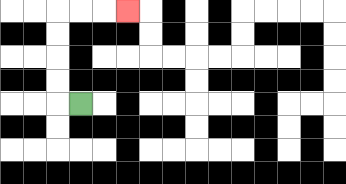{'start': '[3, 4]', 'end': '[5, 0]', 'path_directions': 'L,U,U,U,U,R,R,R', 'path_coordinates': '[[3, 4], [2, 4], [2, 3], [2, 2], [2, 1], [2, 0], [3, 0], [4, 0], [5, 0]]'}